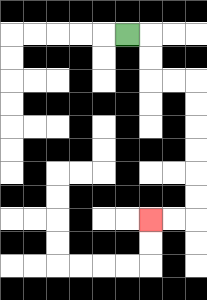{'start': '[5, 1]', 'end': '[6, 9]', 'path_directions': 'R,D,D,R,R,D,D,D,D,D,D,L,L', 'path_coordinates': '[[5, 1], [6, 1], [6, 2], [6, 3], [7, 3], [8, 3], [8, 4], [8, 5], [8, 6], [8, 7], [8, 8], [8, 9], [7, 9], [6, 9]]'}